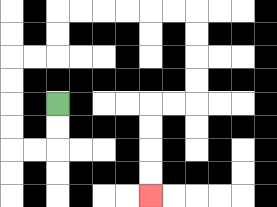{'start': '[2, 4]', 'end': '[6, 8]', 'path_directions': 'D,D,L,L,U,U,U,U,R,R,U,U,R,R,R,R,R,R,D,D,D,D,L,L,D,D,D,D', 'path_coordinates': '[[2, 4], [2, 5], [2, 6], [1, 6], [0, 6], [0, 5], [0, 4], [0, 3], [0, 2], [1, 2], [2, 2], [2, 1], [2, 0], [3, 0], [4, 0], [5, 0], [6, 0], [7, 0], [8, 0], [8, 1], [8, 2], [8, 3], [8, 4], [7, 4], [6, 4], [6, 5], [6, 6], [6, 7], [6, 8]]'}